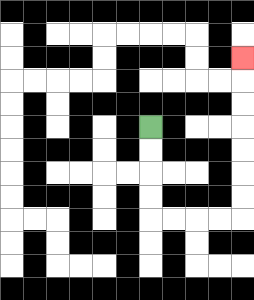{'start': '[6, 5]', 'end': '[10, 2]', 'path_directions': 'D,D,D,D,R,R,R,R,U,U,U,U,U,U,U', 'path_coordinates': '[[6, 5], [6, 6], [6, 7], [6, 8], [6, 9], [7, 9], [8, 9], [9, 9], [10, 9], [10, 8], [10, 7], [10, 6], [10, 5], [10, 4], [10, 3], [10, 2]]'}